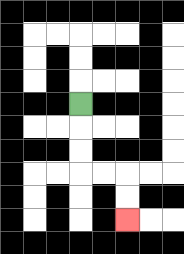{'start': '[3, 4]', 'end': '[5, 9]', 'path_directions': 'D,D,D,R,R,D,D', 'path_coordinates': '[[3, 4], [3, 5], [3, 6], [3, 7], [4, 7], [5, 7], [5, 8], [5, 9]]'}